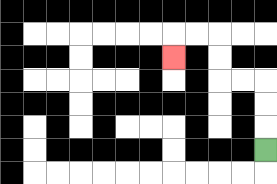{'start': '[11, 6]', 'end': '[7, 2]', 'path_directions': 'U,U,U,L,L,U,U,L,L,D', 'path_coordinates': '[[11, 6], [11, 5], [11, 4], [11, 3], [10, 3], [9, 3], [9, 2], [9, 1], [8, 1], [7, 1], [7, 2]]'}